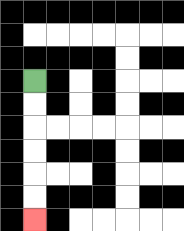{'start': '[1, 3]', 'end': '[1, 9]', 'path_directions': 'D,D,D,D,D,D', 'path_coordinates': '[[1, 3], [1, 4], [1, 5], [1, 6], [1, 7], [1, 8], [1, 9]]'}